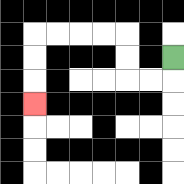{'start': '[7, 2]', 'end': '[1, 4]', 'path_directions': 'D,L,L,U,U,L,L,L,L,D,D,D', 'path_coordinates': '[[7, 2], [7, 3], [6, 3], [5, 3], [5, 2], [5, 1], [4, 1], [3, 1], [2, 1], [1, 1], [1, 2], [1, 3], [1, 4]]'}